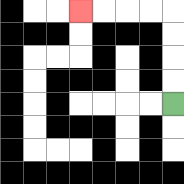{'start': '[7, 4]', 'end': '[3, 0]', 'path_directions': 'U,U,U,U,L,L,L,L', 'path_coordinates': '[[7, 4], [7, 3], [7, 2], [7, 1], [7, 0], [6, 0], [5, 0], [4, 0], [3, 0]]'}